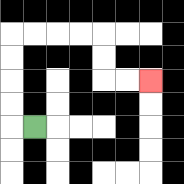{'start': '[1, 5]', 'end': '[6, 3]', 'path_directions': 'L,U,U,U,U,R,R,R,R,D,D,R,R', 'path_coordinates': '[[1, 5], [0, 5], [0, 4], [0, 3], [0, 2], [0, 1], [1, 1], [2, 1], [3, 1], [4, 1], [4, 2], [4, 3], [5, 3], [6, 3]]'}